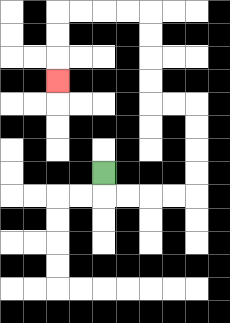{'start': '[4, 7]', 'end': '[2, 3]', 'path_directions': 'D,R,R,R,R,U,U,U,U,L,L,U,U,U,U,L,L,L,L,D,D,D', 'path_coordinates': '[[4, 7], [4, 8], [5, 8], [6, 8], [7, 8], [8, 8], [8, 7], [8, 6], [8, 5], [8, 4], [7, 4], [6, 4], [6, 3], [6, 2], [6, 1], [6, 0], [5, 0], [4, 0], [3, 0], [2, 0], [2, 1], [2, 2], [2, 3]]'}